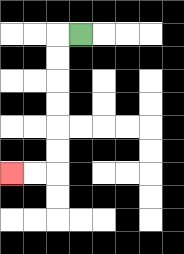{'start': '[3, 1]', 'end': '[0, 7]', 'path_directions': 'L,D,D,D,D,D,D,L,L', 'path_coordinates': '[[3, 1], [2, 1], [2, 2], [2, 3], [2, 4], [2, 5], [2, 6], [2, 7], [1, 7], [0, 7]]'}